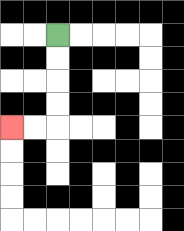{'start': '[2, 1]', 'end': '[0, 5]', 'path_directions': 'D,D,D,D,L,L', 'path_coordinates': '[[2, 1], [2, 2], [2, 3], [2, 4], [2, 5], [1, 5], [0, 5]]'}